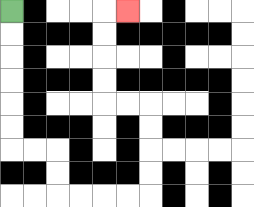{'start': '[0, 0]', 'end': '[5, 0]', 'path_directions': 'D,D,D,D,D,D,R,R,D,D,R,R,R,R,U,U,U,U,L,L,U,U,U,U,R', 'path_coordinates': '[[0, 0], [0, 1], [0, 2], [0, 3], [0, 4], [0, 5], [0, 6], [1, 6], [2, 6], [2, 7], [2, 8], [3, 8], [4, 8], [5, 8], [6, 8], [6, 7], [6, 6], [6, 5], [6, 4], [5, 4], [4, 4], [4, 3], [4, 2], [4, 1], [4, 0], [5, 0]]'}